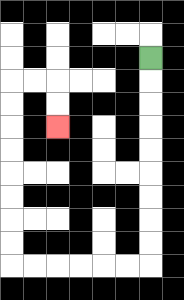{'start': '[6, 2]', 'end': '[2, 5]', 'path_directions': 'D,D,D,D,D,D,D,D,D,L,L,L,L,L,L,U,U,U,U,U,U,U,U,R,R,D,D', 'path_coordinates': '[[6, 2], [6, 3], [6, 4], [6, 5], [6, 6], [6, 7], [6, 8], [6, 9], [6, 10], [6, 11], [5, 11], [4, 11], [3, 11], [2, 11], [1, 11], [0, 11], [0, 10], [0, 9], [0, 8], [0, 7], [0, 6], [0, 5], [0, 4], [0, 3], [1, 3], [2, 3], [2, 4], [2, 5]]'}